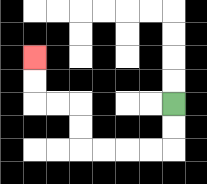{'start': '[7, 4]', 'end': '[1, 2]', 'path_directions': 'D,D,L,L,L,L,U,U,L,L,U,U', 'path_coordinates': '[[7, 4], [7, 5], [7, 6], [6, 6], [5, 6], [4, 6], [3, 6], [3, 5], [3, 4], [2, 4], [1, 4], [1, 3], [1, 2]]'}